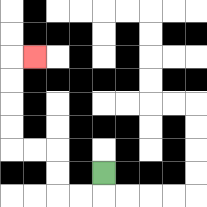{'start': '[4, 7]', 'end': '[1, 2]', 'path_directions': 'D,L,L,U,U,L,L,U,U,U,U,R', 'path_coordinates': '[[4, 7], [4, 8], [3, 8], [2, 8], [2, 7], [2, 6], [1, 6], [0, 6], [0, 5], [0, 4], [0, 3], [0, 2], [1, 2]]'}